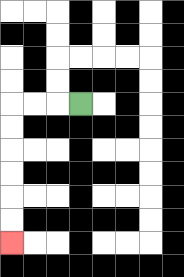{'start': '[3, 4]', 'end': '[0, 10]', 'path_directions': 'L,L,L,D,D,D,D,D,D', 'path_coordinates': '[[3, 4], [2, 4], [1, 4], [0, 4], [0, 5], [0, 6], [0, 7], [0, 8], [0, 9], [0, 10]]'}